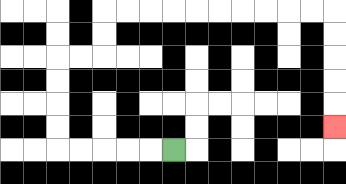{'start': '[7, 6]', 'end': '[14, 5]', 'path_directions': 'L,L,L,L,L,U,U,U,U,R,R,U,U,R,R,R,R,R,R,R,R,R,R,D,D,D,D,D', 'path_coordinates': '[[7, 6], [6, 6], [5, 6], [4, 6], [3, 6], [2, 6], [2, 5], [2, 4], [2, 3], [2, 2], [3, 2], [4, 2], [4, 1], [4, 0], [5, 0], [6, 0], [7, 0], [8, 0], [9, 0], [10, 0], [11, 0], [12, 0], [13, 0], [14, 0], [14, 1], [14, 2], [14, 3], [14, 4], [14, 5]]'}